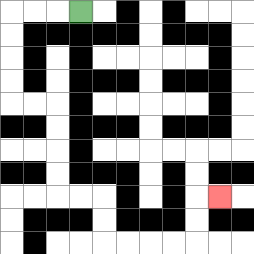{'start': '[3, 0]', 'end': '[9, 8]', 'path_directions': 'L,L,L,D,D,D,D,R,R,D,D,D,D,R,R,D,D,R,R,R,R,U,U,R', 'path_coordinates': '[[3, 0], [2, 0], [1, 0], [0, 0], [0, 1], [0, 2], [0, 3], [0, 4], [1, 4], [2, 4], [2, 5], [2, 6], [2, 7], [2, 8], [3, 8], [4, 8], [4, 9], [4, 10], [5, 10], [6, 10], [7, 10], [8, 10], [8, 9], [8, 8], [9, 8]]'}